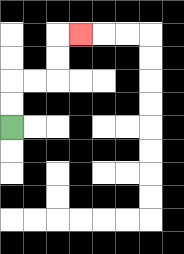{'start': '[0, 5]', 'end': '[3, 1]', 'path_directions': 'U,U,R,R,U,U,R', 'path_coordinates': '[[0, 5], [0, 4], [0, 3], [1, 3], [2, 3], [2, 2], [2, 1], [3, 1]]'}